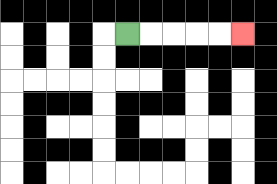{'start': '[5, 1]', 'end': '[10, 1]', 'path_directions': 'R,R,R,R,R', 'path_coordinates': '[[5, 1], [6, 1], [7, 1], [8, 1], [9, 1], [10, 1]]'}